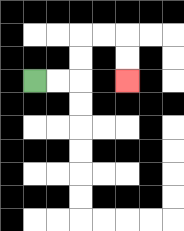{'start': '[1, 3]', 'end': '[5, 3]', 'path_directions': 'R,R,U,U,R,R,D,D', 'path_coordinates': '[[1, 3], [2, 3], [3, 3], [3, 2], [3, 1], [4, 1], [5, 1], [5, 2], [5, 3]]'}